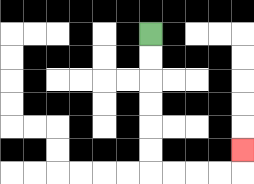{'start': '[6, 1]', 'end': '[10, 6]', 'path_directions': 'D,D,D,D,D,D,R,R,R,R,U', 'path_coordinates': '[[6, 1], [6, 2], [6, 3], [6, 4], [6, 5], [6, 6], [6, 7], [7, 7], [8, 7], [9, 7], [10, 7], [10, 6]]'}